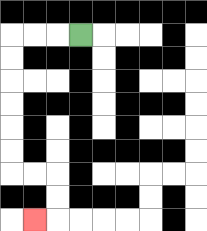{'start': '[3, 1]', 'end': '[1, 9]', 'path_directions': 'L,L,L,D,D,D,D,D,D,R,R,D,D,L', 'path_coordinates': '[[3, 1], [2, 1], [1, 1], [0, 1], [0, 2], [0, 3], [0, 4], [0, 5], [0, 6], [0, 7], [1, 7], [2, 7], [2, 8], [2, 9], [1, 9]]'}